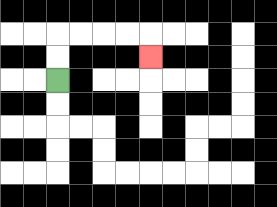{'start': '[2, 3]', 'end': '[6, 2]', 'path_directions': 'U,U,R,R,R,R,D', 'path_coordinates': '[[2, 3], [2, 2], [2, 1], [3, 1], [4, 1], [5, 1], [6, 1], [6, 2]]'}